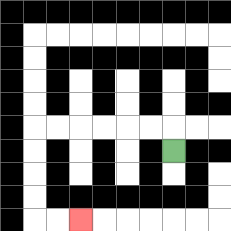{'start': '[7, 6]', 'end': '[3, 9]', 'path_directions': 'U,L,L,L,L,L,L,D,D,D,D,R,R', 'path_coordinates': '[[7, 6], [7, 5], [6, 5], [5, 5], [4, 5], [3, 5], [2, 5], [1, 5], [1, 6], [1, 7], [1, 8], [1, 9], [2, 9], [3, 9]]'}